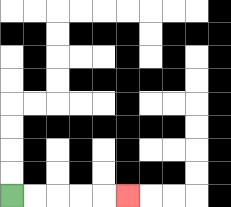{'start': '[0, 8]', 'end': '[5, 8]', 'path_directions': 'R,R,R,R,R', 'path_coordinates': '[[0, 8], [1, 8], [2, 8], [3, 8], [4, 8], [5, 8]]'}